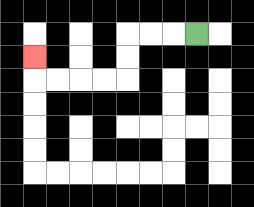{'start': '[8, 1]', 'end': '[1, 2]', 'path_directions': 'L,L,L,D,D,L,L,L,L,U', 'path_coordinates': '[[8, 1], [7, 1], [6, 1], [5, 1], [5, 2], [5, 3], [4, 3], [3, 3], [2, 3], [1, 3], [1, 2]]'}